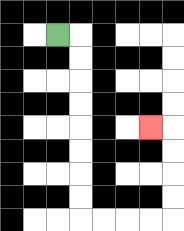{'start': '[2, 1]', 'end': '[6, 5]', 'path_directions': 'R,D,D,D,D,D,D,D,D,R,R,R,R,U,U,U,U,L', 'path_coordinates': '[[2, 1], [3, 1], [3, 2], [3, 3], [3, 4], [3, 5], [3, 6], [3, 7], [3, 8], [3, 9], [4, 9], [5, 9], [6, 9], [7, 9], [7, 8], [7, 7], [7, 6], [7, 5], [6, 5]]'}